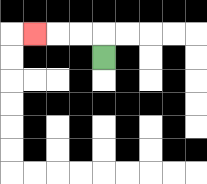{'start': '[4, 2]', 'end': '[1, 1]', 'path_directions': 'U,L,L,L', 'path_coordinates': '[[4, 2], [4, 1], [3, 1], [2, 1], [1, 1]]'}